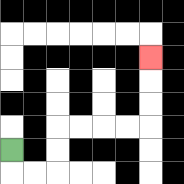{'start': '[0, 6]', 'end': '[6, 2]', 'path_directions': 'D,R,R,U,U,R,R,R,R,U,U,U', 'path_coordinates': '[[0, 6], [0, 7], [1, 7], [2, 7], [2, 6], [2, 5], [3, 5], [4, 5], [5, 5], [6, 5], [6, 4], [6, 3], [6, 2]]'}